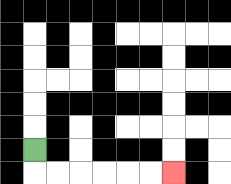{'start': '[1, 6]', 'end': '[7, 7]', 'path_directions': 'D,R,R,R,R,R,R', 'path_coordinates': '[[1, 6], [1, 7], [2, 7], [3, 7], [4, 7], [5, 7], [6, 7], [7, 7]]'}